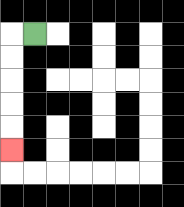{'start': '[1, 1]', 'end': '[0, 6]', 'path_directions': 'L,D,D,D,D,D', 'path_coordinates': '[[1, 1], [0, 1], [0, 2], [0, 3], [0, 4], [0, 5], [0, 6]]'}